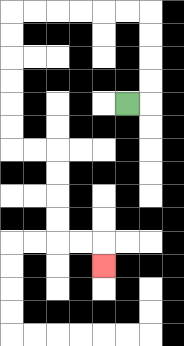{'start': '[5, 4]', 'end': '[4, 11]', 'path_directions': 'R,U,U,U,U,L,L,L,L,L,L,D,D,D,D,D,D,R,R,D,D,D,D,R,R,D', 'path_coordinates': '[[5, 4], [6, 4], [6, 3], [6, 2], [6, 1], [6, 0], [5, 0], [4, 0], [3, 0], [2, 0], [1, 0], [0, 0], [0, 1], [0, 2], [0, 3], [0, 4], [0, 5], [0, 6], [1, 6], [2, 6], [2, 7], [2, 8], [2, 9], [2, 10], [3, 10], [4, 10], [4, 11]]'}